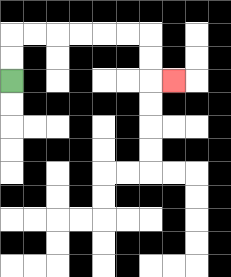{'start': '[0, 3]', 'end': '[7, 3]', 'path_directions': 'U,U,R,R,R,R,R,R,D,D,R', 'path_coordinates': '[[0, 3], [0, 2], [0, 1], [1, 1], [2, 1], [3, 1], [4, 1], [5, 1], [6, 1], [6, 2], [6, 3], [7, 3]]'}